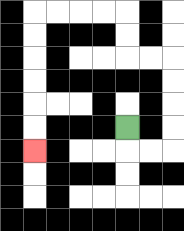{'start': '[5, 5]', 'end': '[1, 6]', 'path_directions': 'D,R,R,U,U,U,U,L,L,U,U,L,L,L,L,D,D,D,D,D,D', 'path_coordinates': '[[5, 5], [5, 6], [6, 6], [7, 6], [7, 5], [7, 4], [7, 3], [7, 2], [6, 2], [5, 2], [5, 1], [5, 0], [4, 0], [3, 0], [2, 0], [1, 0], [1, 1], [1, 2], [1, 3], [1, 4], [1, 5], [1, 6]]'}